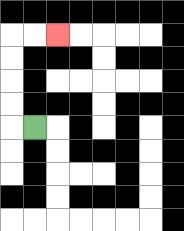{'start': '[1, 5]', 'end': '[2, 1]', 'path_directions': 'L,U,U,U,U,R,R', 'path_coordinates': '[[1, 5], [0, 5], [0, 4], [0, 3], [0, 2], [0, 1], [1, 1], [2, 1]]'}